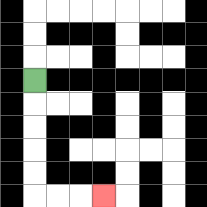{'start': '[1, 3]', 'end': '[4, 8]', 'path_directions': 'D,D,D,D,D,R,R,R', 'path_coordinates': '[[1, 3], [1, 4], [1, 5], [1, 6], [1, 7], [1, 8], [2, 8], [3, 8], [4, 8]]'}